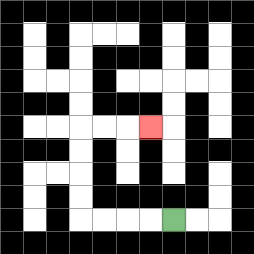{'start': '[7, 9]', 'end': '[6, 5]', 'path_directions': 'L,L,L,L,U,U,U,U,R,R,R', 'path_coordinates': '[[7, 9], [6, 9], [5, 9], [4, 9], [3, 9], [3, 8], [3, 7], [3, 6], [3, 5], [4, 5], [5, 5], [6, 5]]'}